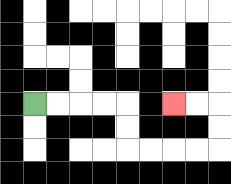{'start': '[1, 4]', 'end': '[7, 4]', 'path_directions': 'R,R,R,R,D,D,R,R,R,R,U,U,L,L', 'path_coordinates': '[[1, 4], [2, 4], [3, 4], [4, 4], [5, 4], [5, 5], [5, 6], [6, 6], [7, 6], [8, 6], [9, 6], [9, 5], [9, 4], [8, 4], [7, 4]]'}